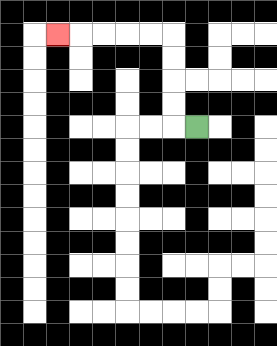{'start': '[8, 5]', 'end': '[2, 1]', 'path_directions': 'L,U,U,U,U,L,L,L,L,L', 'path_coordinates': '[[8, 5], [7, 5], [7, 4], [7, 3], [7, 2], [7, 1], [6, 1], [5, 1], [4, 1], [3, 1], [2, 1]]'}